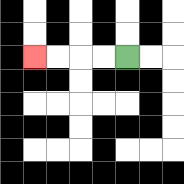{'start': '[5, 2]', 'end': '[1, 2]', 'path_directions': 'L,L,L,L', 'path_coordinates': '[[5, 2], [4, 2], [3, 2], [2, 2], [1, 2]]'}